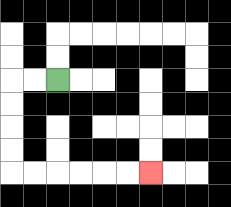{'start': '[2, 3]', 'end': '[6, 7]', 'path_directions': 'L,L,D,D,D,D,R,R,R,R,R,R', 'path_coordinates': '[[2, 3], [1, 3], [0, 3], [0, 4], [0, 5], [0, 6], [0, 7], [1, 7], [2, 7], [3, 7], [4, 7], [5, 7], [6, 7]]'}